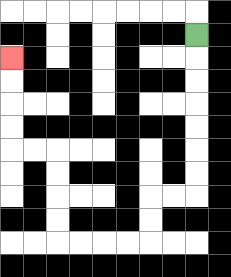{'start': '[8, 1]', 'end': '[0, 2]', 'path_directions': 'D,D,D,D,D,D,D,L,L,D,D,L,L,L,L,U,U,U,U,L,L,U,U,U,U', 'path_coordinates': '[[8, 1], [8, 2], [8, 3], [8, 4], [8, 5], [8, 6], [8, 7], [8, 8], [7, 8], [6, 8], [6, 9], [6, 10], [5, 10], [4, 10], [3, 10], [2, 10], [2, 9], [2, 8], [2, 7], [2, 6], [1, 6], [0, 6], [0, 5], [0, 4], [0, 3], [0, 2]]'}